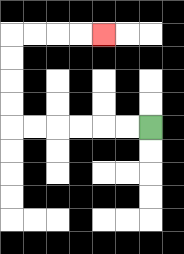{'start': '[6, 5]', 'end': '[4, 1]', 'path_directions': 'L,L,L,L,L,L,U,U,U,U,R,R,R,R', 'path_coordinates': '[[6, 5], [5, 5], [4, 5], [3, 5], [2, 5], [1, 5], [0, 5], [0, 4], [0, 3], [0, 2], [0, 1], [1, 1], [2, 1], [3, 1], [4, 1]]'}